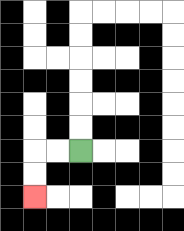{'start': '[3, 6]', 'end': '[1, 8]', 'path_directions': 'L,L,D,D', 'path_coordinates': '[[3, 6], [2, 6], [1, 6], [1, 7], [1, 8]]'}